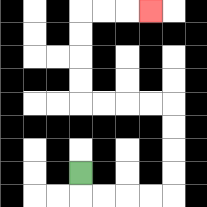{'start': '[3, 7]', 'end': '[6, 0]', 'path_directions': 'D,R,R,R,R,U,U,U,U,L,L,L,L,U,U,U,U,R,R,R', 'path_coordinates': '[[3, 7], [3, 8], [4, 8], [5, 8], [6, 8], [7, 8], [7, 7], [7, 6], [7, 5], [7, 4], [6, 4], [5, 4], [4, 4], [3, 4], [3, 3], [3, 2], [3, 1], [3, 0], [4, 0], [5, 0], [6, 0]]'}